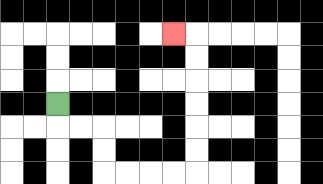{'start': '[2, 4]', 'end': '[7, 1]', 'path_directions': 'D,R,R,D,D,R,R,R,R,U,U,U,U,U,U,L', 'path_coordinates': '[[2, 4], [2, 5], [3, 5], [4, 5], [4, 6], [4, 7], [5, 7], [6, 7], [7, 7], [8, 7], [8, 6], [8, 5], [8, 4], [8, 3], [8, 2], [8, 1], [7, 1]]'}